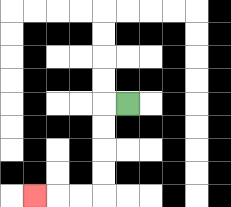{'start': '[5, 4]', 'end': '[1, 8]', 'path_directions': 'L,D,D,D,D,L,L,L', 'path_coordinates': '[[5, 4], [4, 4], [4, 5], [4, 6], [4, 7], [4, 8], [3, 8], [2, 8], [1, 8]]'}